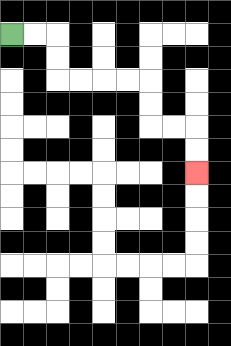{'start': '[0, 1]', 'end': '[8, 7]', 'path_directions': 'R,R,D,D,R,R,R,R,D,D,R,R,D,D', 'path_coordinates': '[[0, 1], [1, 1], [2, 1], [2, 2], [2, 3], [3, 3], [4, 3], [5, 3], [6, 3], [6, 4], [6, 5], [7, 5], [8, 5], [8, 6], [8, 7]]'}